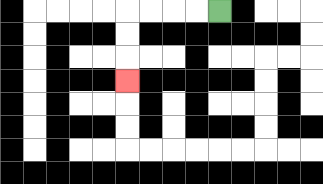{'start': '[9, 0]', 'end': '[5, 3]', 'path_directions': 'L,L,L,L,D,D,D', 'path_coordinates': '[[9, 0], [8, 0], [7, 0], [6, 0], [5, 0], [5, 1], [5, 2], [5, 3]]'}